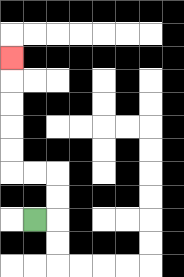{'start': '[1, 9]', 'end': '[0, 2]', 'path_directions': 'R,U,U,L,L,U,U,U,U,U', 'path_coordinates': '[[1, 9], [2, 9], [2, 8], [2, 7], [1, 7], [0, 7], [0, 6], [0, 5], [0, 4], [0, 3], [0, 2]]'}